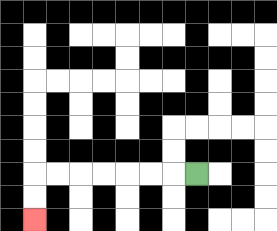{'start': '[8, 7]', 'end': '[1, 9]', 'path_directions': 'L,L,L,L,L,L,L,D,D', 'path_coordinates': '[[8, 7], [7, 7], [6, 7], [5, 7], [4, 7], [3, 7], [2, 7], [1, 7], [1, 8], [1, 9]]'}